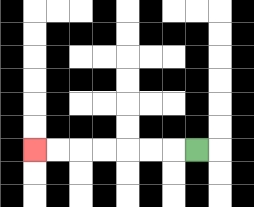{'start': '[8, 6]', 'end': '[1, 6]', 'path_directions': 'L,L,L,L,L,L,L', 'path_coordinates': '[[8, 6], [7, 6], [6, 6], [5, 6], [4, 6], [3, 6], [2, 6], [1, 6]]'}